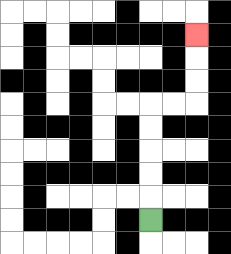{'start': '[6, 9]', 'end': '[8, 1]', 'path_directions': 'U,U,U,U,U,R,R,U,U,U', 'path_coordinates': '[[6, 9], [6, 8], [6, 7], [6, 6], [6, 5], [6, 4], [7, 4], [8, 4], [8, 3], [8, 2], [8, 1]]'}